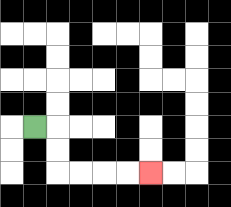{'start': '[1, 5]', 'end': '[6, 7]', 'path_directions': 'R,D,D,R,R,R,R', 'path_coordinates': '[[1, 5], [2, 5], [2, 6], [2, 7], [3, 7], [4, 7], [5, 7], [6, 7]]'}